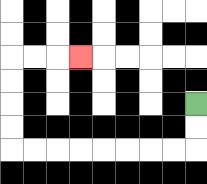{'start': '[8, 4]', 'end': '[3, 2]', 'path_directions': 'D,D,L,L,L,L,L,L,L,L,U,U,U,U,R,R,R', 'path_coordinates': '[[8, 4], [8, 5], [8, 6], [7, 6], [6, 6], [5, 6], [4, 6], [3, 6], [2, 6], [1, 6], [0, 6], [0, 5], [0, 4], [0, 3], [0, 2], [1, 2], [2, 2], [3, 2]]'}